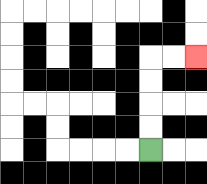{'start': '[6, 6]', 'end': '[8, 2]', 'path_directions': 'U,U,U,U,R,R', 'path_coordinates': '[[6, 6], [6, 5], [6, 4], [6, 3], [6, 2], [7, 2], [8, 2]]'}